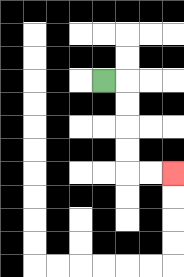{'start': '[4, 3]', 'end': '[7, 7]', 'path_directions': 'R,D,D,D,D,R,R', 'path_coordinates': '[[4, 3], [5, 3], [5, 4], [5, 5], [5, 6], [5, 7], [6, 7], [7, 7]]'}